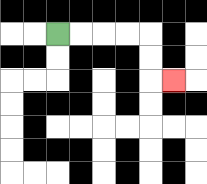{'start': '[2, 1]', 'end': '[7, 3]', 'path_directions': 'R,R,R,R,D,D,R', 'path_coordinates': '[[2, 1], [3, 1], [4, 1], [5, 1], [6, 1], [6, 2], [6, 3], [7, 3]]'}